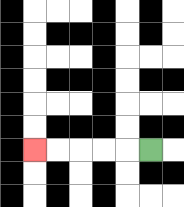{'start': '[6, 6]', 'end': '[1, 6]', 'path_directions': 'L,L,L,L,L', 'path_coordinates': '[[6, 6], [5, 6], [4, 6], [3, 6], [2, 6], [1, 6]]'}